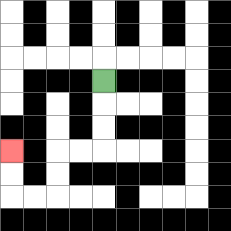{'start': '[4, 3]', 'end': '[0, 6]', 'path_directions': 'D,D,D,L,L,D,D,L,L,U,U', 'path_coordinates': '[[4, 3], [4, 4], [4, 5], [4, 6], [3, 6], [2, 6], [2, 7], [2, 8], [1, 8], [0, 8], [0, 7], [0, 6]]'}